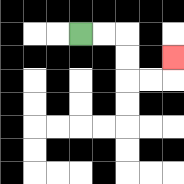{'start': '[3, 1]', 'end': '[7, 2]', 'path_directions': 'R,R,D,D,R,R,U', 'path_coordinates': '[[3, 1], [4, 1], [5, 1], [5, 2], [5, 3], [6, 3], [7, 3], [7, 2]]'}